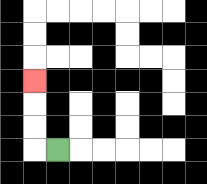{'start': '[2, 6]', 'end': '[1, 3]', 'path_directions': 'L,U,U,U', 'path_coordinates': '[[2, 6], [1, 6], [1, 5], [1, 4], [1, 3]]'}